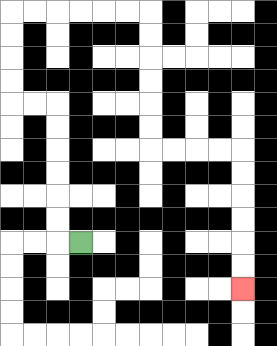{'start': '[3, 10]', 'end': '[10, 12]', 'path_directions': 'L,U,U,U,U,U,U,L,L,U,U,U,U,R,R,R,R,R,R,D,D,D,D,D,D,R,R,R,R,D,D,D,D,D,D', 'path_coordinates': '[[3, 10], [2, 10], [2, 9], [2, 8], [2, 7], [2, 6], [2, 5], [2, 4], [1, 4], [0, 4], [0, 3], [0, 2], [0, 1], [0, 0], [1, 0], [2, 0], [3, 0], [4, 0], [5, 0], [6, 0], [6, 1], [6, 2], [6, 3], [6, 4], [6, 5], [6, 6], [7, 6], [8, 6], [9, 6], [10, 6], [10, 7], [10, 8], [10, 9], [10, 10], [10, 11], [10, 12]]'}